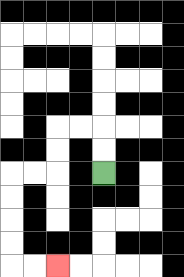{'start': '[4, 7]', 'end': '[2, 11]', 'path_directions': 'U,U,L,L,D,D,L,L,D,D,D,D,R,R', 'path_coordinates': '[[4, 7], [4, 6], [4, 5], [3, 5], [2, 5], [2, 6], [2, 7], [1, 7], [0, 7], [0, 8], [0, 9], [0, 10], [0, 11], [1, 11], [2, 11]]'}